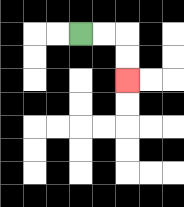{'start': '[3, 1]', 'end': '[5, 3]', 'path_directions': 'R,R,D,D', 'path_coordinates': '[[3, 1], [4, 1], [5, 1], [5, 2], [5, 3]]'}